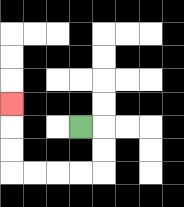{'start': '[3, 5]', 'end': '[0, 4]', 'path_directions': 'R,D,D,L,L,L,L,U,U,U', 'path_coordinates': '[[3, 5], [4, 5], [4, 6], [4, 7], [3, 7], [2, 7], [1, 7], [0, 7], [0, 6], [0, 5], [0, 4]]'}